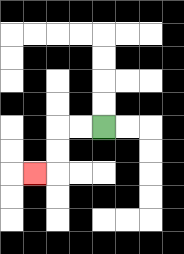{'start': '[4, 5]', 'end': '[1, 7]', 'path_directions': 'L,L,D,D,L', 'path_coordinates': '[[4, 5], [3, 5], [2, 5], [2, 6], [2, 7], [1, 7]]'}